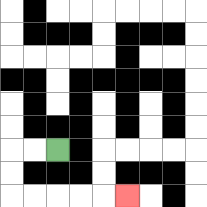{'start': '[2, 6]', 'end': '[5, 8]', 'path_directions': 'L,L,D,D,R,R,R,R,R', 'path_coordinates': '[[2, 6], [1, 6], [0, 6], [0, 7], [0, 8], [1, 8], [2, 8], [3, 8], [4, 8], [5, 8]]'}